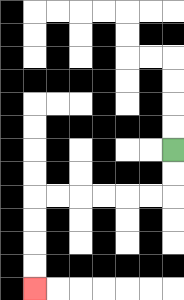{'start': '[7, 6]', 'end': '[1, 12]', 'path_directions': 'D,D,L,L,L,L,L,L,D,D,D,D', 'path_coordinates': '[[7, 6], [7, 7], [7, 8], [6, 8], [5, 8], [4, 8], [3, 8], [2, 8], [1, 8], [1, 9], [1, 10], [1, 11], [1, 12]]'}